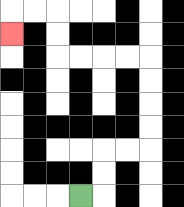{'start': '[3, 8]', 'end': '[0, 1]', 'path_directions': 'R,U,U,R,R,U,U,U,U,L,L,L,L,U,U,L,L,D', 'path_coordinates': '[[3, 8], [4, 8], [4, 7], [4, 6], [5, 6], [6, 6], [6, 5], [6, 4], [6, 3], [6, 2], [5, 2], [4, 2], [3, 2], [2, 2], [2, 1], [2, 0], [1, 0], [0, 0], [0, 1]]'}